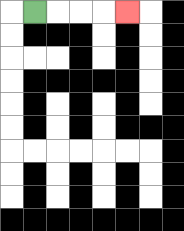{'start': '[1, 0]', 'end': '[5, 0]', 'path_directions': 'R,R,R,R', 'path_coordinates': '[[1, 0], [2, 0], [3, 0], [4, 0], [5, 0]]'}